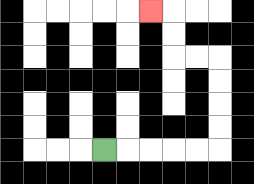{'start': '[4, 6]', 'end': '[6, 0]', 'path_directions': 'R,R,R,R,R,U,U,U,U,L,L,U,U,L', 'path_coordinates': '[[4, 6], [5, 6], [6, 6], [7, 6], [8, 6], [9, 6], [9, 5], [9, 4], [9, 3], [9, 2], [8, 2], [7, 2], [7, 1], [7, 0], [6, 0]]'}